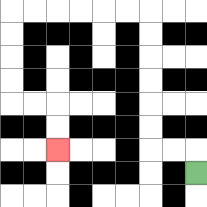{'start': '[8, 7]', 'end': '[2, 6]', 'path_directions': 'U,L,L,U,U,U,U,U,U,L,L,L,L,L,L,D,D,D,D,R,R,D,D', 'path_coordinates': '[[8, 7], [8, 6], [7, 6], [6, 6], [6, 5], [6, 4], [6, 3], [6, 2], [6, 1], [6, 0], [5, 0], [4, 0], [3, 0], [2, 0], [1, 0], [0, 0], [0, 1], [0, 2], [0, 3], [0, 4], [1, 4], [2, 4], [2, 5], [2, 6]]'}